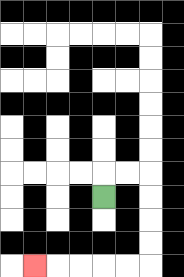{'start': '[4, 8]', 'end': '[1, 11]', 'path_directions': 'U,R,R,D,D,D,D,L,L,L,L,L', 'path_coordinates': '[[4, 8], [4, 7], [5, 7], [6, 7], [6, 8], [6, 9], [6, 10], [6, 11], [5, 11], [4, 11], [3, 11], [2, 11], [1, 11]]'}